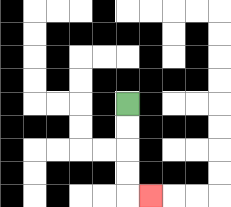{'start': '[5, 4]', 'end': '[6, 8]', 'path_directions': 'D,D,D,D,R', 'path_coordinates': '[[5, 4], [5, 5], [5, 6], [5, 7], [5, 8], [6, 8]]'}